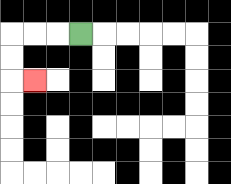{'start': '[3, 1]', 'end': '[1, 3]', 'path_directions': 'L,L,L,D,D,R', 'path_coordinates': '[[3, 1], [2, 1], [1, 1], [0, 1], [0, 2], [0, 3], [1, 3]]'}